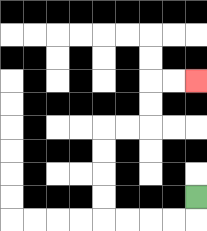{'start': '[8, 8]', 'end': '[8, 3]', 'path_directions': 'D,L,L,L,L,U,U,U,U,R,R,U,U,R,R', 'path_coordinates': '[[8, 8], [8, 9], [7, 9], [6, 9], [5, 9], [4, 9], [4, 8], [4, 7], [4, 6], [4, 5], [5, 5], [6, 5], [6, 4], [6, 3], [7, 3], [8, 3]]'}